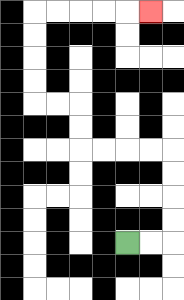{'start': '[5, 10]', 'end': '[6, 0]', 'path_directions': 'R,R,U,U,U,U,L,L,L,L,U,U,L,L,U,U,U,U,R,R,R,R,R', 'path_coordinates': '[[5, 10], [6, 10], [7, 10], [7, 9], [7, 8], [7, 7], [7, 6], [6, 6], [5, 6], [4, 6], [3, 6], [3, 5], [3, 4], [2, 4], [1, 4], [1, 3], [1, 2], [1, 1], [1, 0], [2, 0], [3, 0], [4, 0], [5, 0], [6, 0]]'}